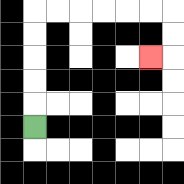{'start': '[1, 5]', 'end': '[6, 2]', 'path_directions': 'U,U,U,U,U,R,R,R,R,R,R,D,D,L', 'path_coordinates': '[[1, 5], [1, 4], [1, 3], [1, 2], [1, 1], [1, 0], [2, 0], [3, 0], [4, 0], [5, 0], [6, 0], [7, 0], [7, 1], [7, 2], [6, 2]]'}